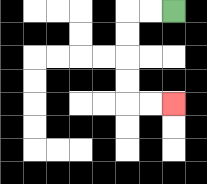{'start': '[7, 0]', 'end': '[7, 4]', 'path_directions': 'L,L,D,D,D,D,R,R', 'path_coordinates': '[[7, 0], [6, 0], [5, 0], [5, 1], [5, 2], [5, 3], [5, 4], [6, 4], [7, 4]]'}